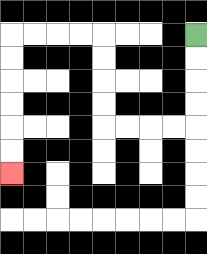{'start': '[8, 1]', 'end': '[0, 7]', 'path_directions': 'D,D,D,D,L,L,L,L,U,U,U,U,L,L,L,L,D,D,D,D,D,D', 'path_coordinates': '[[8, 1], [8, 2], [8, 3], [8, 4], [8, 5], [7, 5], [6, 5], [5, 5], [4, 5], [4, 4], [4, 3], [4, 2], [4, 1], [3, 1], [2, 1], [1, 1], [0, 1], [0, 2], [0, 3], [0, 4], [0, 5], [0, 6], [0, 7]]'}